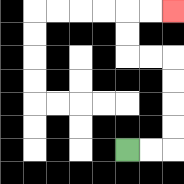{'start': '[5, 6]', 'end': '[7, 0]', 'path_directions': 'R,R,U,U,U,U,L,L,U,U,R,R', 'path_coordinates': '[[5, 6], [6, 6], [7, 6], [7, 5], [7, 4], [7, 3], [7, 2], [6, 2], [5, 2], [5, 1], [5, 0], [6, 0], [7, 0]]'}